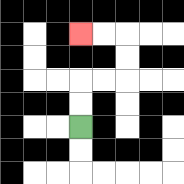{'start': '[3, 5]', 'end': '[3, 1]', 'path_directions': 'U,U,R,R,U,U,L,L', 'path_coordinates': '[[3, 5], [3, 4], [3, 3], [4, 3], [5, 3], [5, 2], [5, 1], [4, 1], [3, 1]]'}